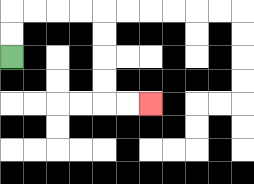{'start': '[0, 2]', 'end': '[6, 4]', 'path_directions': 'U,U,R,R,R,R,D,D,D,D,R,R', 'path_coordinates': '[[0, 2], [0, 1], [0, 0], [1, 0], [2, 0], [3, 0], [4, 0], [4, 1], [4, 2], [4, 3], [4, 4], [5, 4], [6, 4]]'}